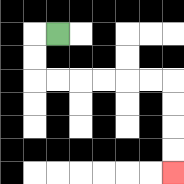{'start': '[2, 1]', 'end': '[7, 7]', 'path_directions': 'L,D,D,R,R,R,R,R,R,D,D,D,D', 'path_coordinates': '[[2, 1], [1, 1], [1, 2], [1, 3], [2, 3], [3, 3], [4, 3], [5, 3], [6, 3], [7, 3], [7, 4], [7, 5], [7, 6], [7, 7]]'}